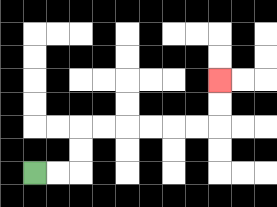{'start': '[1, 7]', 'end': '[9, 3]', 'path_directions': 'R,R,U,U,R,R,R,R,R,R,U,U', 'path_coordinates': '[[1, 7], [2, 7], [3, 7], [3, 6], [3, 5], [4, 5], [5, 5], [6, 5], [7, 5], [8, 5], [9, 5], [9, 4], [9, 3]]'}